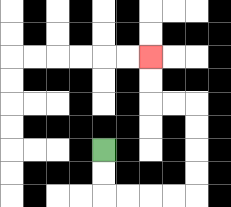{'start': '[4, 6]', 'end': '[6, 2]', 'path_directions': 'D,D,R,R,R,R,U,U,U,U,L,L,U,U', 'path_coordinates': '[[4, 6], [4, 7], [4, 8], [5, 8], [6, 8], [7, 8], [8, 8], [8, 7], [8, 6], [8, 5], [8, 4], [7, 4], [6, 4], [6, 3], [6, 2]]'}